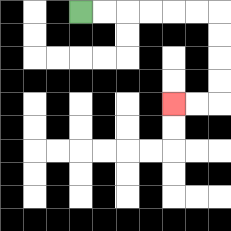{'start': '[3, 0]', 'end': '[7, 4]', 'path_directions': 'R,R,R,R,R,R,D,D,D,D,L,L', 'path_coordinates': '[[3, 0], [4, 0], [5, 0], [6, 0], [7, 0], [8, 0], [9, 0], [9, 1], [9, 2], [9, 3], [9, 4], [8, 4], [7, 4]]'}